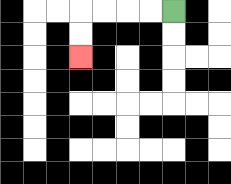{'start': '[7, 0]', 'end': '[3, 2]', 'path_directions': 'L,L,L,L,D,D', 'path_coordinates': '[[7, 0], [6, 0], [5, 0], [4, 0], [3, 0], [3, 1], [3, 2]]'}